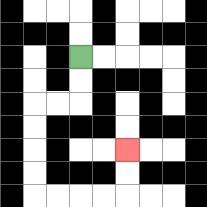{'start': '[3, 2]', 'end': '[5, 6]', 'path_directions': 'D,D,L,L,D,D,D,D,R,R,R,R,U,U', 'path_coordinates': '[[3, 2], [3, 3], [3, 4], [2, 4], [1, 4], [1, 5], [1, 6], [1, 7], [1, 8], [2, 8], [3, 8], [4, 8], [5, 8], [5, 7], [5, 6]]'}